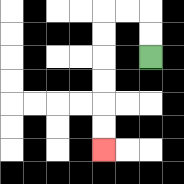{'start': '[6, 2]', 'end': '[4, 6]', 'path_directions': 'U,U,L,L,D,D,D,D,D,D', 'path_coordinates': '[[6, 2], [6, 1], [6, 0], [5, 0], [4, 0], [4, 1], [4, 2], [4, 3], [4, 4], [4, 5], [4, 6]]'}